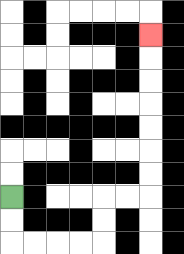{'start': '[0, 8]', 'end': '[6, 1]', 'path_directions': 'D,D,R,R,R,R,U,U,R,R,U,U,U,U,U,U,U', 'path_coordinates': '[[0, 8], [0, 9], [0, 10], [1, 10], [2, 10], [3, 10], [4, 10], [4, 9], [4, 8], [5, 8], [6, 8], [6, 7], [6, 6], [6, 5], [6, 4], [6, 3], [6, 2], [6, 1]]'}